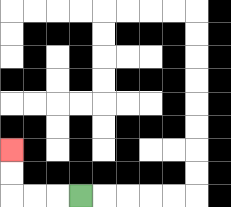{'start': '[3, 8]', 'end': '[0, 6]', 'path_directions': 'L,L,L,U,U', 'path_coordinates': '[[3, 8], [2, 8], [1, 8], [0, 8], [0, 7], [0, 6]]'}